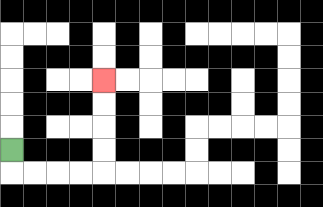{'start': '[0, 6]', 'end': '[4, 3]', 'path_directions': 'D,R,R,R,R,U,U,U,U', 'path_coordinates': '[[0, 6], [0, 7], [1, 7], [2, 7], [3, 7], [4, 7], [4, 6], [4, 5], [4, 4], [4, 3]]'}